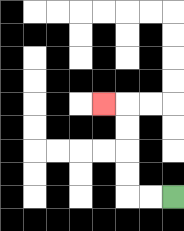{'start': '[7, 8]', 'end': '[4, 4]', 'path_directions': 'L,L,U,U,U,U,L', 'path_coordinates': '[[7, 8], [6, 8], [5, 8], [5, 7], [5, 6], [5, 5], [5, 4], [4, 4]]'}